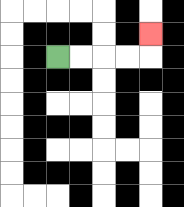{'start': '[2, 2]', 'end': '[6, 1]', 'path_directions': 'R,R,R,R,U', 'path_coordinates': '[[2, 2], [3, 2], [4, 2], [5, 2], [6, 2], [6, 1]]'}